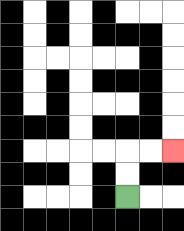{'start': '[5, 8]', 'end': '[7, 6]', 'path_directions': 'U,U,R,R', 'path_coordinates': '[[5, 8], [5, 7], [5, 6], [6, 6], [7, 6]]'}